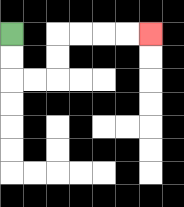{'start': '[0, 1]', 'end': '[6, 1]', 'path_directions': 'D,D,R,R,U,U,R,R,R,R', 'path_coordinates': '[[0, 1], [0, 2], [0, 3], [1, 3], [2, 3], [2, 2], [2, 1], [3, 1], [4, 1], [5, 1], [6, 1]]'}